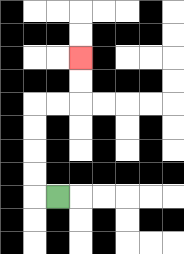{'start': '[2, 8]', 'end': '[3, 2]', 'path_directions': 'L,U,U,U,U,R,R,U,U', 'path_coordinates': '[[2, 8], [1, 8], [1, 7], [1, 6], [1, 5], [1, 4], [2, 4], [3, 4], [3, 3], [3, 2]]'}